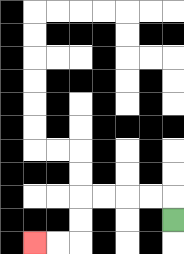{'start': '[7, 9]', 'end': '[1, 10]', 'path_directions': 'U,L,L,L,L,D,D,L,L', 'path_coordinates': '[[7, 9], [7, 8], [6, 8], [5, 8], [4, 8], [3, 8], [3, 9], [3, 10], [2, 10], [1, 10]]'}